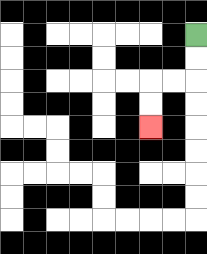{'start': '[8, 1]', 'end': '[6, 5]', 'path_directions': 'D,D,L,L,D,D', 'path_coordinates': '[[8, 1], [8, 2], [8, 3], [7, 3], [6, 3], [6, 4], [6, 5]]'}